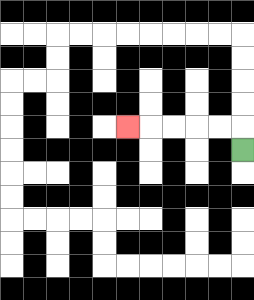{'start': '[10, 6]', 'end': '[5, 5]', 'path_directions': 'U,L,L,L,L,L', 'path_coordinates': '[[10, 6], [10, 5], [9, 5], [8, 5], [7, 5], [6, 5], [5, 5]]'}